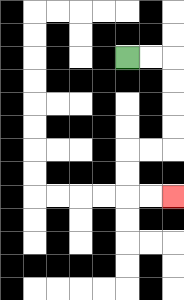{'start': '[5, 2]', 'end': '[7, 8]', 'path_directions': 'R,R,D,D,D,D,L,L,D,D,R,R', 'path_coordinates': '[[5, 2], [6, 2], [7, 2], [7, 3], [7, 4], [7, 5], [7, 6], [6, 6], [5, 6], [5, 7], [5, 8], [6, 8], [7, 8]]'}